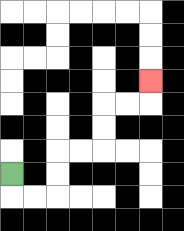{'start': '[0, 7]', 'end': '[6, 3]', 'path_directions': 'D,R,R,U,U,R,R,U,U,R,R,U', 'path_coordinates': '[[0, 7], [0, 8], [1, 8], [2, 8], [2, 7], [2, 6], [3, 6], [4, 6], [4, 5], [4, 4], [5, 4], [6, 4], [6, 3]]'}